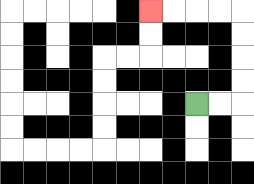{'start': '[8, 4]', 'end': '[6, 0]', 'path_directions': 'R,R,U,U,U,U,L,L,L,L', 'path_coordinates': '[[8, 4], [9, 4], [10, 4], [10, 3], [10, 2], [10, 1], [10, 0], [9, 0], [8, 0], [7, 0], [6, 0]]'}